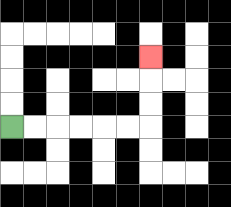{'start': '[0, 5]', 'end': '[6, 2]', 'path_directions': 'R,R,R,R,R,R,U,U,U', 'path_coordinates': '[[0, 5], [1, 5], [2, 5], [3, 5], [4, 5], [5, 5], [6, 5], [6, 4], [6, 3], [6, 2]]'}